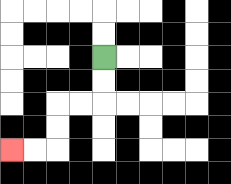{'start': '[4, 2]', 'end': '[0, 6]', 'path_directions': 'D,D,L,L,D,D,L,L', 'path_coordinates': '[[4, 2], [4, 3], [4, 4], [3, 4], [2, 4], [2, 5], [2, 6], [1, 6], [0, 6]]'}